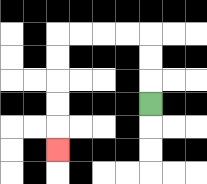{'start': '[6, 4]', 'end': '[2, 6]', 'path_directions': 'U,U,U,L,L,L,L,D,D,D,D,D', 'path_coordinates': '[[6, 4], [6, 3], [6, 2], [6, 1], [5, 1], [4, 1], [3, 1], [2, 1], [2, 2], [2, 3], [2, 4], [2, 5], [2, 6]]'}